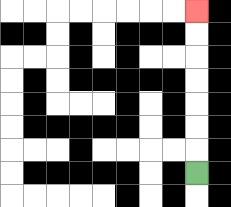{'start': '[8, 7]', 'end': '[8, 0]', 'path_directions': 'U,U,U,U,U,U,U', 'path_coordinates': '[[8, 7], [8, 6], [8, 5], [8, 4], [8, 3], [8, 2], [8, 1], [8, 0]]'}